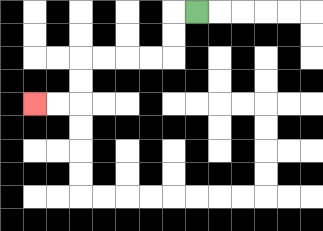{'start': '[8, 0]', 'end': '[1, 4]', 'path_directions': 'L,D,D,L,L,L,L,D,D,L,L', 'path_coordinates': '[[8, 0], [7, 0], [7, 1], [7, 2], [6, 2], [5, 2], [4, 2], [3, 2], [3, 3], [3, 4], [2, 4], [1, 4]]'}